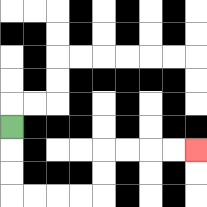{'start': '[0, 5]', 'end': '[8, 6]', 'path_directions': 'D,D,D,R,R,R,R,U,U,R,R,R,R', 'path_coordinates': '[[0, 5], [0, 6], [0, 7], [0, 8], [1, 8], [2, 8], [3, 8], [4, 8], [4, 7], [4, 6], [5, 6], [6, 6], [7, 6], [8, 6]]'}